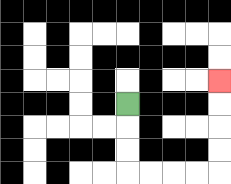{'start': '[5, 4]', 'end': '[9, 3]', 'path_directions': 'D,D,D,R,R,R,R,U,U,U,U', 'path_coordinates': '[[5, 4], [5, 5], [5, 6], [5, 7], [6, 7], [7, 7], [8, 7], [9, 7], [9, 6], [9, 5], [9, 4], [9, 3]]'}